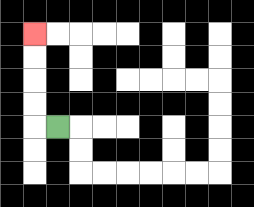{'start': '[2, 5]', 'end': '[1, 1]', 'path_directions': 'L,U,U,U,U', 'path_coordinates': '[[2, 5], [1, 5], [1, 4], [1, 3], [1, 2], [1, 1]]'}